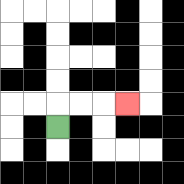{'start': '[2, 5]', 'end': '[5, 4]', 'path_directions': 'U,R,R,R', 'path_coordinates': '[[2, 5], [2, 4], [3, 4], [4, 4], [5, 4]]'}